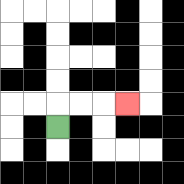{'start': '[2, 5]', 'end': '[5, 4]', 'path_directions': 'U,R,R,R', 'path_coordinates': '[[2, 5], [2, 4], [3, 4], [4, 4], [5, 4]]'}